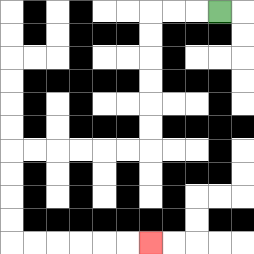{'start': '[9, 0]', 'end': '[6, 10]', 'path_directions': 'L,L,L,D,D,D,D,D,D,L,L,L,L,L,L,D,D,D,D,R,R,R,R,R,R', 'path_coordinates': '[[9, 0], [8, 0], [7, 0], [6, 0], [6, 1], [6, 2], [6, 3], [6, 4], [6, 5], [6, 6], [5, 6], [4, 6], [3, 6], [2, 6], [1, 6], [0, 6], [0, 7], [0, 8], [0, 9], [0, 10], [1, 10], [2, 10], [3, 10], [4, 10], [5, 10], [6, 10]]'}